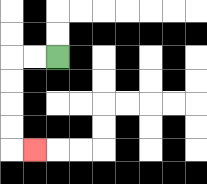{'start': '[2, 2]', 'end': '[1, 6]', 'path_directions': 'L,L,D,D,D,D,R', 'path_coordinates': '[[2, 2], [1, 2], [0, 2], [0, 3], [0, 4], [0, 5], [0, 6], [1, 6]]'}